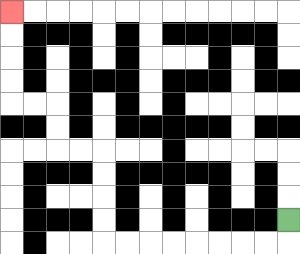{'start': '[12, 9]', 'end': '[0, 0]', 'path_directions': 'D,L,L,L,L,L,L,L,L,U,U,U,U,L,L,U,U,L,L,U,U,U,U', 'path_coordinates': '[[12, 9], [12, 10], [11, 10], [10, 10], [9, 10], [8, 10], [7, 10], [6, 10], [5, 10], [4, 10], [4, 9], [4, 8], [4, 7], [4, 6], [3, 6], [2, 6], [2, 5], [2, 4], [1, 4], [0, 4], [0, 3], [0, 2], [0, 1], [0, 0]]'}